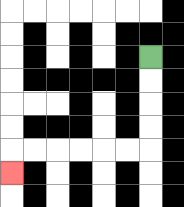{'start': '[6, 2]', 'end': '[0, 7]', 'path_directions': 'D,D,D,D,L,L,L,L,L,L,D', 'path_coordinates': '[[6, 2], [6, 3], [6, 4], [6, 5], [6, 6], [5, 6], [4, 6], [3, 6], [2, 6], [1, 6], [0, 6], [0, 7]]'}